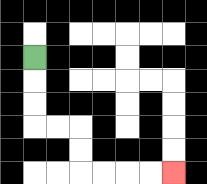{'start': '[1, 2]', 'end': '[7, 7]', 'path_directions': 'D,D,D,R,R,D,D,R,R,R,R', 'path_coordinates': '[[1, 2], [1, 3], [1, 4], [1, 5], [2, 5], [3, 5], [3, 6], [3, 7], [4, 7], [5, 7], [6, 7], [7, 7]]'}